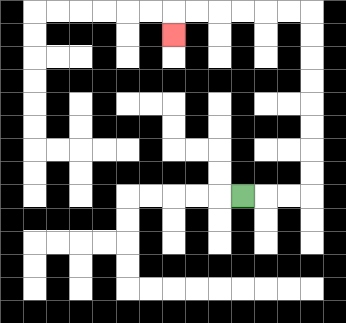{'start': '[10, 8]', 'end': '[7, 1]', 'path_directions': 'R,R,R,U,U,U,U,U,U,U,U,L,L,L,L,L,L,D', 'path_coordinates': '[[10, 8], [11, 8], [12, 8], [13, 8], [13, 7], [13, 6], [13, 5], [13, 4], [13, 3], [13, 2], [13, 1], [13, 0], [12, 0], [11, 0], [10, 0], [9, 0], [8, 0], [7, 0], [7, 1]]'}